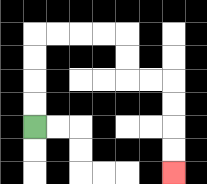{'start': '[1, 5]', 'end': '[7, 7]', 'path_directions': 'U,U,U,U,R,R,R,R,D,D,R,R,D,D,D,D', 'path_coordinates': '[[1, 5], [1, 4], [1, 3], [1, 2], [1, 1], [2, 1], [3, 1], [4, 1], [5, 1], [5, 2], [5, 3], [6, 3], [7, 3], [7, 4], [7, 5], [7, 6], [7, 7]]'}